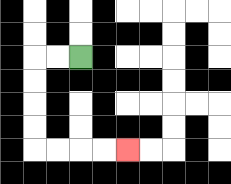{'start': '[3, 2]', 'end': '[5, 6]', 'path_directions': 'L,L,D,D,D,D,R,R,R,R', 'path_coordinates': '[[3, 2], [2, 2], [1, 2], [1, 3], [1, 4], [1, 5], [1, 6], [2, 6], [3, 6], [4, 6], [5, 6]]'}